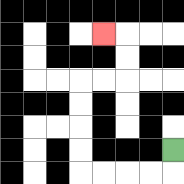{'start': '[7, 6]', 'end': '[4, 1]', 'path_directions': 'D,L,L,L,L,U,U,U,U,R,R,U,U,L', 'path_coordinates': '[[7, 6], [7, 7], [6, 7], [5, 7], [4, 7], [3, 7], [3, 6], [3, 5], [3, 4], [3, 3], [4, 3], [5, 3], [5, 2], [5, 1], [4, 1]]'}